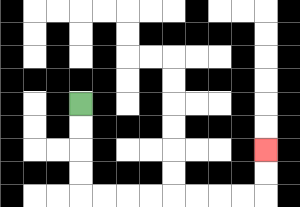{'start': '[3, 4]', 'end': '[11, 6]', 'path_directions': 'D,D,D,D,R,R,R,R,R,R,R,R,U,U', 'path_coordinates': '[[3, 4], [3, 5], [3, 6], [3, 7], [3, 8], [4, 8], [5, 8], [6, 8], [7, 8], [8, 8], [9, 8], [10, 8], [11, 8], [11, 7], [11, 6]]'}